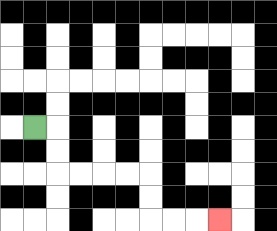{'start': '[1, 5]', 'end': '[9, 9]', 'path_directions': 'R,D,D,R,R,R,R,D,D,R,R,R', 'path_coordinates': '[[1, 5], [2, 5], [2, 6], [2, 7], [3, 7], [4, 7], [5, 7], [6, 7], [6, 8], [6, 9], [7, 9], [8, 9], [9, 9]]'}